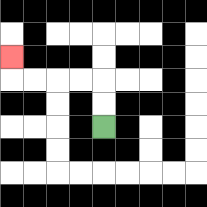{'start': '[4, 5]', 'end': '[0, 2]', 'path_directions': 'U,U,L,L,L,L,U', 'path_coordinates': '[[4, 5], [4, 4], [4, 3], [3, 3], [2, 3], [1, 3], [0, 3], [0, 2]]'}